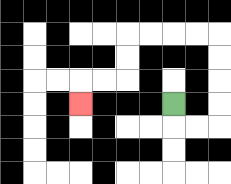{'start': '[7, 4]', 'end': '[3, 4]', 'path_directions': 'D,R,R,U,U,U,U,L,L,L,L,D,D,L,L,D', 'path_coordinates': '[[7, 4], [7, 5], [8, 5], [9, 5], [9, 4], [9, 3], [9, 2], [9, 1], [8, 1], [7, 1], [6, 1], [5, 1], [5, 2], [5, 3], [4, 3], [3, 3], [3, 4]]'}